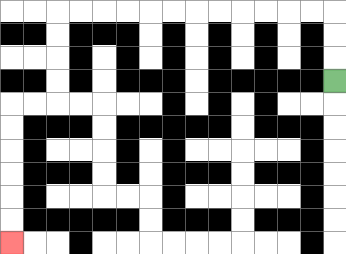{'start': '[14, 3]', 'end': '[0, 10]', 'path_directions': 'U,U,U,L,L,L,L,L,L,L,L,L,L,L,L,D,D,D,D,L,L,D,D,D,D,D,D', 'path_coordinates': '[[14, 3], [14, 2], [14, 1], [14, 0], [13, 0], [12, 0], [11, 0], [10, 0], [9, 0], [8, 0], [7, 0], [6, 0], [5, 0], [4, 0], [3, 0], [2, 0], [2, 1], [2, 2], [2, 3], [2, 4], [1, 4], [0, 4], [0, 5], [0, 6], [0, 7], [0, 8], [0, 9], [0, 10]]'}